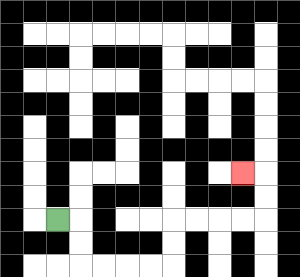{'start': '[2, 9]', 'end': '[10, 7]', 'path_directions': 'R,D,D,R,R,R,R,U,U,R,R,R,R,U,U,L', 'path_coordinates': '[[2, 9], [3, 9], [3, 10], [3, 11], [4, 11], [5, 11], [6, 11], [7, 11], [7, 10], [7, 9], [8, 9], [9, 9], [10, 9], [11, 9], [11, 8], [11, 7], [10, 7]]'}